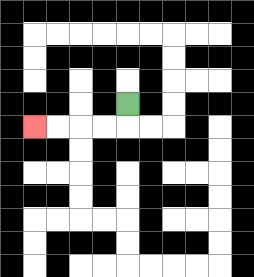{'start': '[5, 4]', 'end': '[1, 5]', 'path_directions': 'D,L,L,L,L', 'path_coordinates': '[[5, 4], [5, 5], [4, 5], [3, 5], [2, 5], [1, 5]]'}